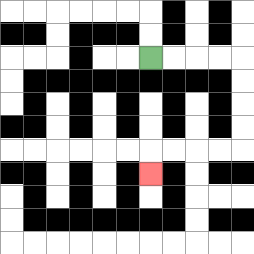{'start': '[6, 2]', 'end': '[6, 7]', 'path_directions': 'R,R,R,R,D,D,D,D,L,L,L,L,D', 'path_coordinates': '[[6, 2], [7, 2], [8, 2], [9, 2], [10, 2], [10, 3], [10, 4], [10, 5], [10, 6], [9, 6], [8, 6], [7, 6], [6, 6], [6, 7]]'}